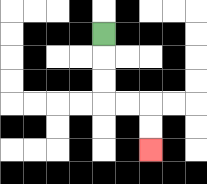{'start': '[4, 1]', 'end': '[6, 6]', 'path_directions': 'D,D,D,R,R,D,D', 'path_coordinates': '[[4, 1], [4, 2], [4, 3], [4, 4], [5, 4], [6, 4], [6, 5], [6, 6]]'}